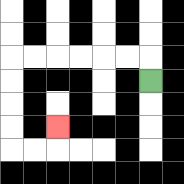{'start': '[6, 3]', 'end': '[2, 5]', 'path_directions': 'U,L,L,L,L,L,L,D,D,D,D,R,R,U', 'path_coordinates': '[[6, 3], [6, 2], [5, 2], [4, 2], [3, 2], [2, 2], [1, 2], [0, 2], [0, 3], [0, 4], [0, 5], [0, 6], [1, 6], [2, 6], [2, 5]]'}